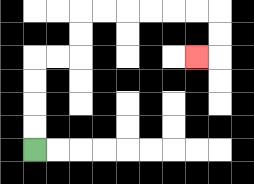{'start': '[1, 6]', 'end': '[8, 2]', 'path_directions': 'U,U,U,U,R,R,U,U,R,R,R,R,R,R,D,D,L', 'path_coordinates': '[[1, 6], [1, 5], [1, 4], [1, 3], [1, 2], [2, 2], [3, 2], [3, 1], [3, 0], [4, 0], [5, 0], [6, 0], [7, 0], [8, 0], [9, 0], [9, 1], [9, 2], [8, 2]]'}